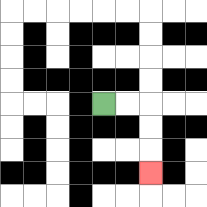{'start': '[4, 4]', 'end': '[6, 7]', 'path_directions': 'R,R,D,D,D', 'path_coordinates': '[[4, 4], [5, 4], [6, 4], [6, 5], [6, 6], [6, 7]]'}